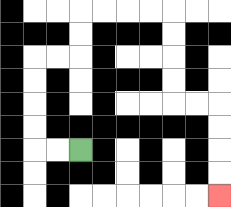{'start': '[3, 6]', 'end': '[9, 8]', 'path_directions': 'L,L,U,U,U,U,R,R,U,U,R,R,R,R,D,D,D,D,R,R,D,D,D,D', 'path_coordinates': '[[3, 6], [2, 6], [1, 6], [1, 5], [1, 4], [1, 3], [1, 2], [2, 2], [3, 2], [3, 1], [3, 0], [4, 0], [5, 0], [6, 0], [7, 0], [7, 1], [7, 2], [7, 3], [7, 4], [8, 4], [9, 4], [9, 5], [9, 6], [9, 7], [9, 8]]'}